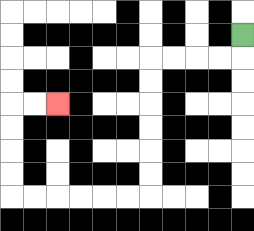{'start': '[10, 1]', 'end': '[2, 4]', 'path_directions': 'D,L,L,L,L,D,D,D,D,D,D,L,L,L,L,L,L,U,U,U,U,R,R', 'path_coordinates': '[[10, 1], [10, 2], [9, 2], [8, 2], [7, 2], [6, 2], [6, 3], [6, 4], [6, 5], [6, 6], [6, 7], [6, 8], [5, 8], [4, 8], [3, 8], [2, 8], [1, 8], [0, 8], [0, 7], [0, 6], [0, 5], [0, 4], [1, 4], [2, 4]]'}